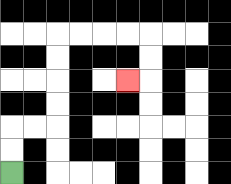{'start': '[0, 7]', 'end': '[5, 3]', 'path_directions': 'U,U,R,R,U,U,U,U,R,R,R,R,D,D,L', 'path_coordinates': '[[0, 7], [0, 6], [0, 5], [1, 5], [2, 5], [2, 4], [2, 3], [2, 2], [2, 1], [3, 1], [4, 1], [5, 1], [6, 1], [6, 2], [6, 3], [5, 3]]'}